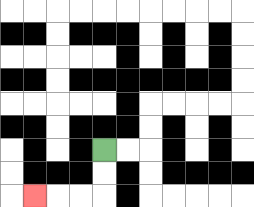{'start': '[4, 6]', 'end': '[1, 8]', 'path_directions': 'D,D,L,L,L', 'path_coordinates': '[[4, 6], [4, 7], [4, 8], [3, 8], [2, 8], [1, 8]]'}